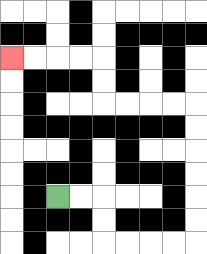{'start': '[2, 8]', 'end': '[0, 2]', 'path_directions': 'R,R,D,D,R,R,R,R,U,U,U,U,U,U,L,L,L,L,U,U,L,L,L,L', 'path_coordinates': '[[2, 8], [3, 8], [4, 8], [4, 9], [4, 10], [5, 10], [6, 10], [7, 10], [8, 10], [8, 9], [8, 8], [8, 7], [8, 6], [8, 5], [8, 4], [7, 4], [6, 4], [5, 4], [4, 4], [4, 3], [4, 2], [3, 2], [2, 2], [1, 2], [0, 2]]'}